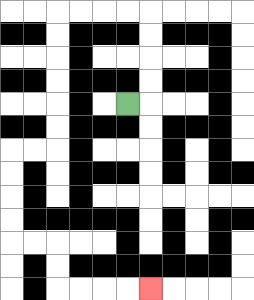{'start': '[5, 4]', 'end': '[6, 12]', 'path_directions': 'R,U,U,U,U,L,L,L,L,D,D,D,D,D,D,L,L,D,D,D,D,R,R,D,D,R,R,R,R', 'path_coordinates': '[[5, 4], [6, 4], [6, 3], [6, 2], [6, 1], [6, 0], [5, 0], [4, 0], [3, 0], [2, 0], [2, 1], [2, 2], [2, 3], [2, 4], [2, 5], [2, 6], [1, 6], [0, 6], [0, 7], [0, 8], [0, 9], [0, 10], [1, 10], [2, 10], [2, 11], [2, 12], [3, 12], [4, 12], [5, 12], [6, 12]]'}